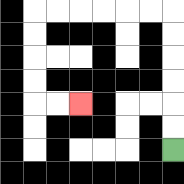{'start': '[7, 6]', 'end': '[3, 4]', 'path_directions': 'U,U,U,U,U,U,L,L,L,L,L,L,D,D,D,D,R,R', 'path_coordinates': '[[7, 6], [7, 5], [7, 4], [7, 3], [7, 2], [7, 1], [7, 0], [6, 0], [5, 0], [4, 0], [3, 0], [2, 0], [1, 0], [1, 1], [1, 2], [1, 3], [1, 4], [2, 4], [3, 4]]'}